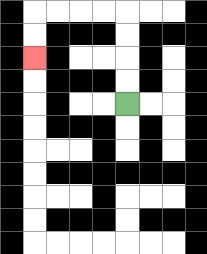{'start': '[5, 4]', 'end': '[1, 2]', 'path_directions': 'U,U,U,U,L,L,L,L,D,D', 'path_coordinates': '[[5, 4], [5, 3], [5, 2], [5, 1], [5, 0], [4, 0], [3, 0], [2, 0], [1, 0], [1, 1], [1, 2]]'}